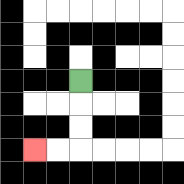{'start': '[3, 3]', 'end': '[1, 6]', 'path_directions': 'D,D,D,L,L', 'path_coordinates': '[[3, 3], [3, 4], [3, 5], [3, 6], [2, 6], [1, 6]]'}